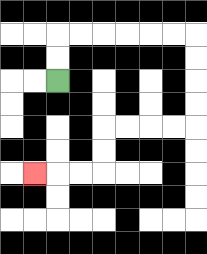{'start': '[2, 3]', 'end': '[1, 7]', 'path_directions': 'U,U,R,R,R,R,R,R,D,D,D,D,L,L,L,L,D,D,L,L,L', 'path_coordinates': '[[2, 3], [2, 2], [2, 1], [3, 1], [4, 1], [5, 1], [6, 1], [7, 1], [8, 1], [8, 2], [8, 3], [8, 4], [8, 5], [7, 5], [6, 5], [5, 5], [4, 5], [4, 6], [4, 7], [3, 7], [2, 7], [1, 7]]'}